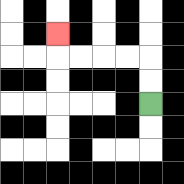{'start': '[6, 4]', 'end': '[2, 1]', 'path_directions': 'U,U,L,L,L,L,U', 'path_coordinates': '[[6, 4], [6, 3], [6, 2], [5, 2], [4, 2], [3, 2], [2, 2], [2, 1]]'}